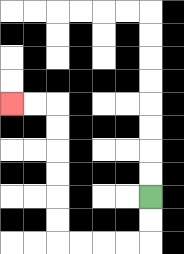{'start': '[6, 8]', 'end': '[0, 4]', 'path_directions': 'D,D,L,L,L,L,U,U,U,U,U,U,L,L', 'path_coordinates': '[[6, 8], [6, 9], [6, 10], [5, 10], [4, 10], [3, 10], [2, 10], [2, 9], [2, 8], [2, 7], [2, 6], [2, 5], [2, 4], [1, 4], [0, 4]]'}